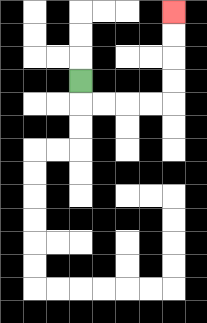{'start': '[3, 3]', 'end': '[7, 0]', 'path_directions': 'D,R,R,R,R,U,U,U,U', 'path_coordinates': '[[3, 3], [3, 4], [4, 4], [5, 4], [6, 4], [7, 4], [7, 3], [7, 2], [7, 1], [7, 0]]'}